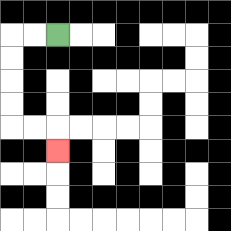{'start': '[2, 1]', 'end': '[2, 6]', 'path_directions': 'L,L,D,D,D,D,R,R,D', 'path_coordinates': '[[2, 1], [1, 1], [0, 1], [0, 2], [0, 3], [0, 4], [0, 5], [1, 5], [2, 5], [2, 6]]'}